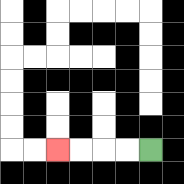{'start': '[6, 6]', 'end': '[2, 6]', 'path_directions': 'L,L,L,L', 'path_coordinates': '[[6, 6], [5, 6], [4, 6], [3, 6], [2, 6]]'}